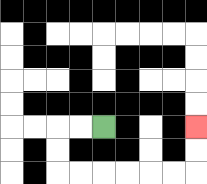{'start': '[4, 5]', 'end': '[8, 5]', 'path_directions': 'L,L,D,D,R,R,R,R,R,R,U,U', 'path_coordinates': '[[4, 5], [3, 5], [2, 5], [2, 6], [2, 7], [3, 7], [4, 7], [5, 7], [6, 7], [7, 7], [8, 7], [8, 6], [8, 5]]'}